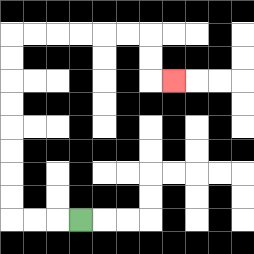{'start': '[3, 9]', 'end': '[7, 3]', 'path_directions': 'L,L,L,U,U,U,U,U,U,U,U,R,R,R,R,R,R,D,D,R', 'path_coordinates': '[[3, 9], [2, 9], [1, 9], [0, 9], [0, 8], [0, 7], [0, 6], [0, 5], [0, 4], [0, 3], [0, 2], [0, 1], [1, 1], [2, 1], [3, 1], [4, 1], [5, 1], [6, 1], [6, 2], [6, 3], [7, 3]]'}